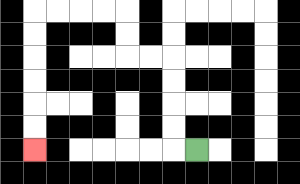{'start': '[8, 6]', 'end': '[1, 6]', 'path_directions': 'L,U,U,U,U,L,L,U,U,L,L,L,L,D,D,D,D,D,D', 'path_coordinates': '[[8, 6], [7, 6], [7, 5], [7, 4], [7, 3], [7, 2], [6, 2], [5, 2], [5, 1], [5, 0], [4, 0], [3, 0], [2, 0], [1, 0], [1, 1], [1, 2], [1, 3], [1, 4], [1, 5], [1, 6]]'}